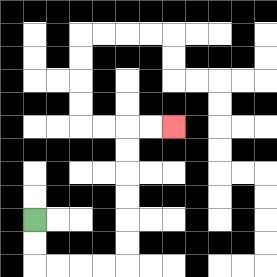{'start': '[1, 9]', 'end': '[7, 5]', 'path_directions': 'D,D,R,R,R,R,U,U,U,U,U,U,R,R', 'path_coordinates': '[[1, 9], [1, 10], [1, 11], [2, 11], [3, 11], [4, 11], [5, 11], [5, 10], [5, 9], [5, 8], [5, 7], [5, 6], [5, 5], [6, 5], [7, 5]]'}